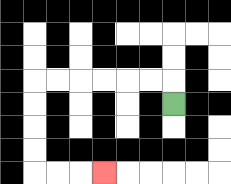{'start': '[7, 4]', 'end': '[4, 7]', 'path_directions': 'U,L,L,L,L,L,L,D,D,D,D,R,R,R', 'path_coordinates': '[[7, 4], [7, 3], [6, 3], [5, 3], [4, 3], [3, 3], [2, 3], [1, 3], [1, 4], [1, 5], [1, 6], [1, 7], [2, 7], [3, 7], [4, 7]]'}